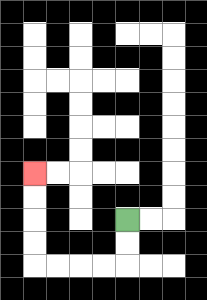{'start': '[5, 9]', 'end': '[1, 7]', 'path_directions': 'D,D,L,L,L,L,U,U,U,U', 'path_coordinates': '[[5, 9], [5, 10], [5, 11], [4, 11], [3, 11], [2, 11], [1, 11], [1, 10], [1, 9], [1, 8], [1, 7]]'}